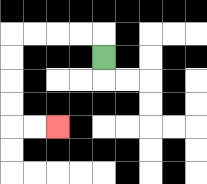{'start': '[4, 2]', 'end': '[2, 5]', 'path_directions': 'U,L,L,L,L,D,D,D,D,R,R', 'path_coordinates': '[[4, 2], [4, 1], [3, 1], [2, 1], [1, 1], [0, 1], [0, 2], [0, 3], [0, 4], [0, 5], [1, 5], [2, 5]]'}